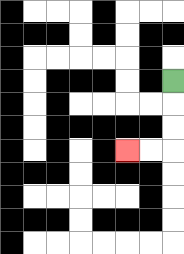{'start': '[7, 3]', 'end': '[5, 6]', 'path_directions': 'D,D,D,L,L', 'path_coordinates': '[[7, 3], [7, 4], [7, 5], [7, 6], [6, 6], [5, 6]]'}